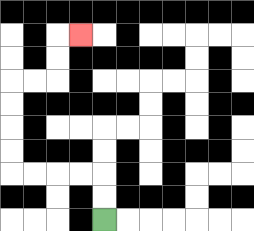{'start': '[4, 9]', 'end': '[3, 1]', 'path_directions': 'U,U,L,L,L,L,U,U,U,U,R,R,U,U,R', 'path_coordinates': '[[4, 9], [4, 8], [4, 7], [3, 7], [2, 7], [1, 7], [0, 7], [0, 6], [0, 5], [0, 4], [0, 3], [1, 3], [2, 3], [2, 2], [2, 1], [3, 1]]'}